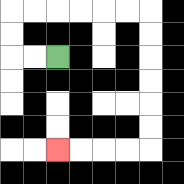{'start': '[2, 2]', 'end': '[2, 6]', 'path_directions': 'L,L,U,U,R,R,R,R,R,R,D,D,D,D,D,D,L,L,L,L', 'path_coordinates': '[[2, 2], [1, 2], [0, 2], [0, 1], [0, 0], [1, 0], [2, 0], [3, 0], [4, 0], [5, 0], [6, 0], [6, 1], [6, 2], [6, 3], [6, 4], [6, 5], [6, 6], [5, 6], [4, 6], [3, 6], [2, 6]]'}